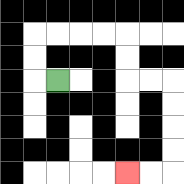{'start': '[2, 3]', 'end': '[5, 7]', 'path_directions': 'L,U,U,R,R,R,R,D,D,R,R,D,D,D,D,L,L', 'path_coordinates': '[[2, 3], [1, 3], [1, 2], [1, 1], [2, 1], [3, 1], [4, 1], [5, 1], [5, 2], [5, 3], [6, 3], [7, 3], [7, 4], [7, 5], [7, 6], [7, 7], [6, 7], [5, 7]]'}